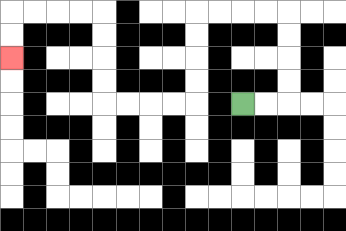{'start': '[10, 4]', 'end': '[0, 2]', 'path_directions': 'R,R,U,U,U,U,L,L,L,L,D,D,D,D,L,L,L,L,U,U,U,U,L,L,L,L,D,D', 'path_coordinates': '[[10, 4], [11, 4], [12, 4], [12, 3], [12, 2], [12, 1], [12, 0], [11, 0], [10, 0], [9, 0], [8, 0], [8, 1], [8, 2], [8, 3], [8, 4], [7, 4], [6, 4], [5, 4], [4, 4], [4, 3], [4, 2], [4, 1], [4, 0], [3, 0], [2, 0], [1, 0], [0, 0], [0, 1], [0, 2]]'}